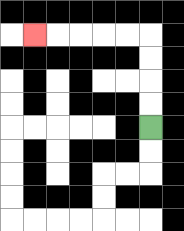{'start': '[6, 5]', 'end': '[1, 1]', 'path_directions': 'U,U,U,U,L,L,L,L,L', 'path_coordinates': '[[6, 5], [6, 4], [6, 3], [6, 2], [6, 1], [5, 1], [4, 1], [3, 1], [2, 1], [1, 1]]'}